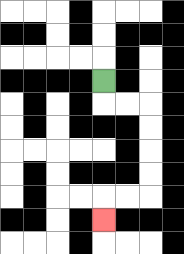{'start': '[4, 3]', 'end': '[4, 9]', 'path_directions': 'D,R,R,D,D,D,D,L,L,D', 'path_coordinates': '[[4, 3], [4, 4], [5, 4], [6, 4], [6, 5], [6, 6], [6, 7], [6, 8], [5, 8], [4, 8], [4, 9]]'}